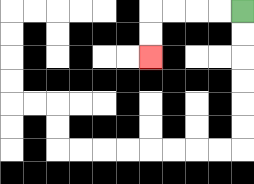{'start': '[10, 0]', 'end': '[6, 2]', 'path_directions': 'L,L,L,L,D,D', 'path_coordinates': '[[10, 0], [9, 0], [8, 0], [7, 0], [6, 0], [6, 1], [6, 2]]'}